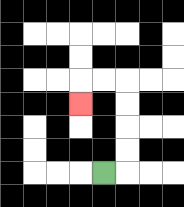{'start': '[4, 7]', 'end': '[3, 4]', 'path_directions': 'R,U,U,U,U,L,L,D', 'path_coordinates': '[[4, 7], [5, 7], [5, 6], [5, 5], [5, 4], [5, 3], [4, 3], [3, 3], [3, 4]]'}